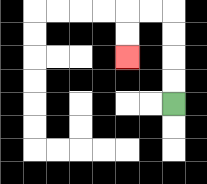{'start': '[7, 4]', 'end': '[5, 2]', 'path_directions': 'U,U,U,U,L,L,D,D', 'path_coordinates': '[[7, 4], [7, 3], [7, 2], [7, 1], [7, 0], [6, 0], [5, 0], [5, 1], [5, 2]]'}